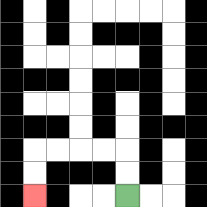{'start': '[5, 8]', 'end': '[1, 8]', 'path_directions': 'U,U,L,L,L,L,D,D', 'path_coordinates': '[[5, 8], [5, 7], [5, 6], [4, 6], [3, 6], [2, 6], [1, 6], [1, 7], [1, 8]]'}